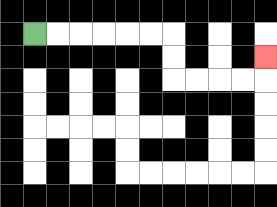{'start': '[1, 1]', 'end': '[11, 2]', 'path_directions': 'R,R,R,R,R,R,D,D,R,R,R,R,U', 'path_coordinates': '[[1, 1], [2, 1], [3, 1], [4, 1], [5, 1], [6, 1], [7, 1], [7, 2], [7, 3], [8, 3], [9, 3], [10, 3], [11, 3], [11, 2]]'}